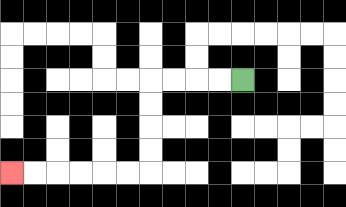{'start': '[10, 3]', 'end': '[0, 7]', 'path_directions': 'L,L,L,L,D,D,D,D,L,L,L,L,L,L', 'path_coordinates': '[[10, 3], [9, 3], [8, 3], [7, 3], [6, 3], [6, 4], [6, 5], [6, 6], [6, 7], [5, 7], [4, 7], [3, 7], [2, 7], [1, 7], [0, 7]]'}